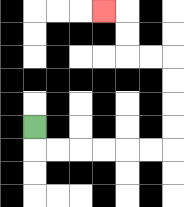{'start': '[1, 5]', 'end': '[4, 0]', 'path_directions': 'D,R,R,R,R,R,R,U,U,U,U,L,L,U,U,L', 'path_coordinates': '[[1, 5], [1, 6], [2, 6], [3, 6], [4, 6], [5, 6], [6, 6], [7, 6], [7, 5], [7, 4], [7, 3], [7, 2], [6, 2], [5, 2], [5, 1], [5, 0], [4, 0]]'}